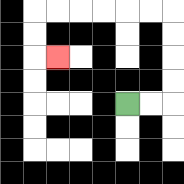{'start': '[5, 4]', 'end': '[2, 2]', 'path_directions': 'R,R,U,U,U,U,L,L,L,L,L,L,D,D,R', 'path_coordinates': '[[5, 4], [6, 4], [7, 4], [7, 3], [7, 2], [7, 1], [7, 0], [6, 0], [5, 0], [4, 0], [3, 0], [2, 0], [1, 0], [1, 1], [1, 2], [2, 2]]'}